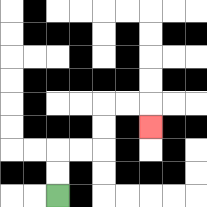{'start': '[2, 8]', 'end': '[6, 5]', 'path_directions': 'U,U,R,R,U,U,R,R,D', 'path_coordinates': '[[2, 8], [2, 7], [2, 6], [3, 6], [4, 6], [4, 5], [4, 4], [5, 4], [6, 4], [6, 5]]'}